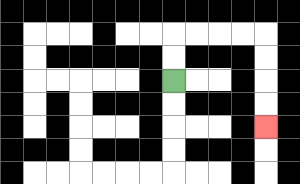{'start': '[7, 3]', 'end': '[11, 5]', 'path_directions': 'U,U,R,R,R,R,D,D,D,D', 'path_coordinates': '[[7, 3], [7, 2], [7, 1], [8, 1], [9, 1], [10, 1], [11, 1], [11, 2], [11, 3], [11, 4], [11, 5]]'}